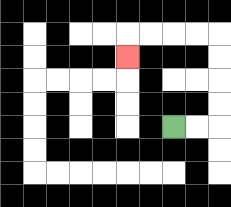{'start': '[7, 5]', 'end': '[5, 2]', 'path_directions': 'R,R,U,U,U,U,L,L,L,L,D', 'path_coordinates': '[[7, 5], [8, 5], [9, 5], [9, 4], [9, 3], [9, 2], [9, 1], [8, 1], [7, 1], [6, 1], [5, 1], [5, 2]]'}